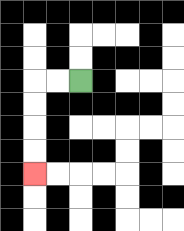{'start': '[3, 3]', 'end': '[1, 7]', 'path_directions': 'L,L,D,D,D,D', 'path_coordinates': '[[3, 3], [2, 3], [1, 3], [1, 4], [1, 5], [1, 6], [1, 7]]'}